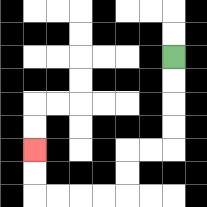{'start': '[7, 2]', 'end': '[1, 6]', 'path_directions': 'D,D,D,D,L,L,D,D,L,L,L,L,U,U', 'path_coordinates': '[[7, 2], [7, 3], [7, 4], [7, 5], [7, 6], [6, 6], [5, 6], [5, 7], [5, 8], [4, 8], [3, 8], [2, 8], [1, 8], [1, 7], [1, 6]]'}